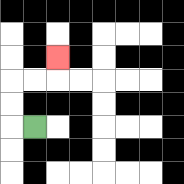{'start': '[1, 5]', 'end': '[2, 2]', 'path_directions': 'L,U,U,R,R,U', 'path_coordinates': '[[1, 5], [0, 5], [0, 4], [0, 3], [1, 3], [2, 3], [2, 2]]'}